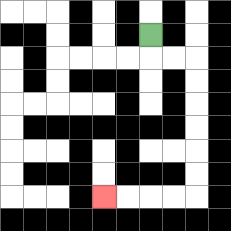{'start': '[6, 1]', 'end': '[4, 8]', 'path_directions': 'D,R,R,D,D,D,D,D,D,L,L,L,L', 'path_coordinates': '[[6, 1], [6, 2], [7, 2], [8, 2], [8, 3], [8, 4], [8, 5], [8, 6], [8, 7], [8, 8], [7, 8], [6, 8], [5, 8], [4, 8]]'}